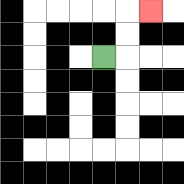{'start': '[4, 2]', 'end': '[6, 0]', 'path_directions': 'R,U,U,R', 'path_coordinates': '[[4, 2], [5, 2], [5, 1], [5, 0], [6, 0]]'}